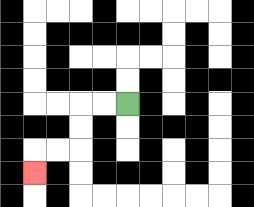{'start': '[5, 4]', 'end': '[1, 7]', 'path_directions': 'L,L,D,D,L,L,D', 'path_coordinates': '[[5, 4], [4, 4], [3, 4], [3, 5], [3, 6], [2, 6], [1, 6], [1, 7]]'}